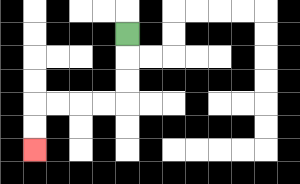{'start': '[5, 1]', 'end': '[1, 6]', 'path_directions': 'D,D,D,L,L,L,L,D,D', 'path_coordinates': '[[5, 1], [5, 2], [5, 3], [5, 4], [4, 4], [3, 4], [2, 4], [1, 4], [1, 5], [1, 6]]'}